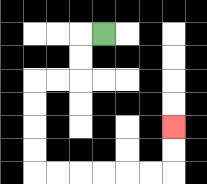{'start': '[4, 1]', 'end': '[7, 5]', 'path_directions': 'L,D,D,L,L,D,D,D,D,R,R,R,R,R,R,U,U', 'path_coordinates': '[[4, 1], [3, 1], [3, 2], [3, 3], [2, 3], [1, 3], [1, 4], [1, 5], [1, 6], [1, 7], [2, 7], [3, 7], [4, 7], [5, 7], [6, 7], [7, 7], [7, 6], [7, 5]]'}